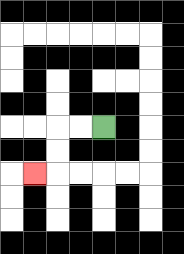{'start': '[4, 5]', 'end': '[1, 7]', 'path_directions': 'L,L,D,D,L', 'path_coordinates': '[[4, 5], [3, 5], [2, 5], [2, 6], [2, 7], [1, 7]]'}